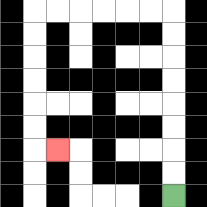{'start': '[7, 8]', 'end': '[2, 6]', 'path_directions': 'U,U,U,U,U,U,U,U,L,L,L,L,L,L,D,D,D,D,D,D,R', 'path_coordinates': '[[7, 8], [7, 7], [7, 6], [7, 5], [7, 4], [7, 3], [7, 2], [7, 1], [7, 0], [6, 0], [5, 0], [4, 0], [3, 0], [2, 0], [1, 0], [1, 1], [1, 2], [1, 3], [1, 4], [1, 5], [1, 6], [2, 6]]'}